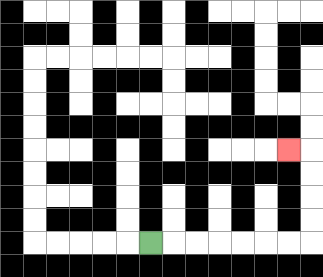{'start': '[6, 10]', 'end': '[12, 6]', 'path_directions': 'R,R,R,R,R,R,R,U,U,U,U,L', 'path_coordinates': '[[6, 10], [7, 10], [8, 10], [9, 10], [10, 10], [11, 10], [12, 10], [13, 10], [13, 9], [13, 8], [13, 7], [13, 6], [12, 6]]'}